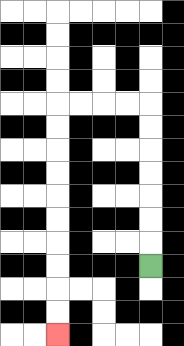{'start': '[6, 11]', 'end': '[2, 14]', 'path_directions': 'U,U,U,U,U,U,U,L,L,L,L,D,D,D,D,D,D,D,D,D,D', 'path_coordinates': '[[6, 11], [6, 10], [6, 9], [6, 8], [6, 7], [6, 6], [6, 5], [6, 4], [5, 4], [4, 4], [3, 4], [2, 4], [2, 5], [2, 6], [2, 7], [2, 8], [2, 9], [2, 10], [2, 11], [2, 12], [2, 13], [2, 14]]'}